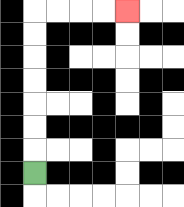{'start': '[1, 7]', 'end': '[5, 0]', 'path_directions': 'U,U,U,U,U,U,U,R,R,R,R', 'path_coordinates': '[[1, 7], [1, 6], [1, 5], [1, 4], [1, 3], [1, 2], [1, 1], [1, 0], [2, 0], [3, 0], [4, 0], [5, 0]]'}